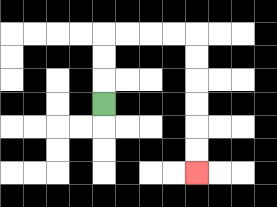{'start': '[4, 4]', 'end': '[8, 7]', 'path_directions': 'U,U,U,R,R,R,R,D,D,D,D,D,D', 'path_coordinates': '[[4, 4], [4, 3], [4, 2], [4, 1], [5, 1], [6, 1], [7, 1], [8, 1], [8, 2], [8, 3], [8, 4], [8, 5], [8, 6], [8, 7]]'}